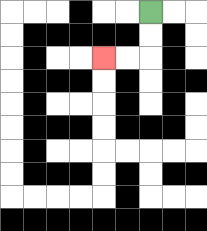{'start': '[6, 0]', 'end': '[4, 2]', 'path_directions': 'D,D,L,L', 'path_coordinates': '[[6, 0], [6, 1], [6, 2], [5, 2], [4, 2]]'}